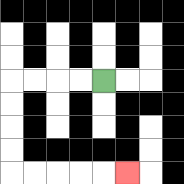{'start': '[4, 3]', 'end': '[5, 7]', 'path_directions': 'L,L,L,L,D,D,D,D,R,R,R,R,R', 'path_coordinates': '[[4, 3], [3, 3], [2, 3], [1, 3], [0, 3], [0, 4], [0, 5], [0, 6], [0, 7], [1, 7], [2, 7], [3, 7], [4, 7], [5, 7]]'}